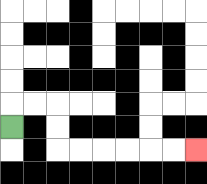{'start': '[0, 5]', 'end': '[8, 6]', 'path_directions': 'U,R,R,D,D,R,R,R,R,R,R', 'path_coordinates': '[[0, 5], [0, 4], [1, 4], [2, 4], [2, 5], [2, 6], [3, 6], [4, 6], [5, 6], [6, 6], [7, 6], [8, 6]]'}